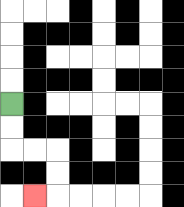{'start': '[0, 4]', 'end': '[1, 8]', 'path_directions': 'D,D,R,R,D,D,L', 'path_coordinates': '[[0, 4], [0, 5], [0, 6], [1, 6], [2, 6], [2, 7], [2, 8], [1, 8]]'}